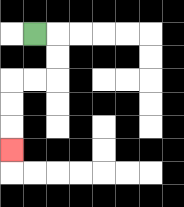{'start': '[1, 1]', 'end': '[0, 6]', 'path_directions': 'R,D,D,L,L,D,D,D', 'path_coordinates': '[[1, 1], [2, 1], [2, 2], [2, 3], [1, 3], [0, 3], [0, 4], [0, 5], [0, 6]]'}